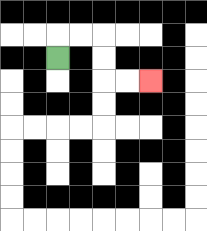{'start': '[2, 2]', 'end': '[6, 3]', 'path_directions': 'U,R,R,D,D,R,R', 'path_coordinates': '[[2, 2], [2, 1], [3, 1], [4, 1], [4, 2], [4, 3], [5, 3], [6, 3]]'}